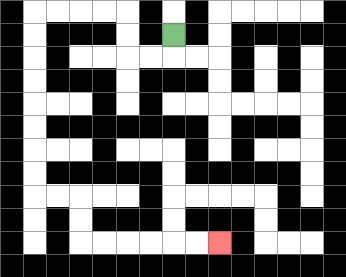{'start': '[7, 1]', 'end': '[9, 10]', 'path_directions': 'D,L,L,U,U,L,L,L,L,D,D,D,D,D,D,D,D,R,R,D,D,R,R,R,R,R,R', 'path_coordinates': '[[7, 1], [7, 2], [6, 2], [5, 2], [5, 1], [5, 0], [4, 0], [3, 0], [2, 0], [1, 0], [1, 1], [1, 2], [1, 3], [1, 4], [1, 5], [1, 6], [1, 7], [1, 8], [2, 8], [3, 8], [3, 9], [3, 10], [4, 10], [5, 10], [6, 10], [7, 10], [8, 10], [9, 10]]'}